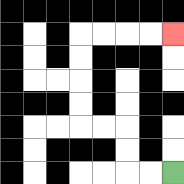{'start': '[7, 7]', 'end': '[7, 1]', 'path_directions': 'L,L,U,U,L,L,U,U,U,U,R,R,R,R', 'path_coordinates': '[[7, 7], [6, 7], [5, 7], [5, 6], [5, 5], [4, 5], [3, 5], [3, 4], [3, 3], [3, 2], [3, 1], [4, 1], [5, 1], [6, 1], [7, 1]]'}